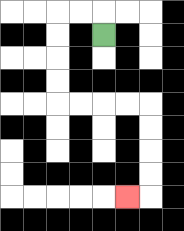{'start': '[4, 1]', 'end': '[5, 8]', 'path_directions': 'U,L,L,D,D,D,D,R,R,R,R,D,D,D,D,L', 'path_coordinates': '[[4, 1], [4, 0], [3, 0], [2, 0], [2, 1], [2, 2], [2, 3], [2, 4], [3, 4], [4, 4], [5, 4], [6, 4], [6, 5], [6, 6], [6, 7], [6, 8], [5, 8]]'}